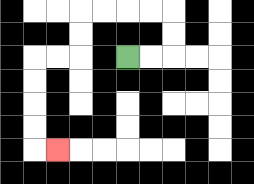{'start': '[5, 2]', 'end': '[2, 6]', 'path_directions': 'R,R,U,U,L,L,L,L,D,D,L,L,D,D,D,D,R', 'path_coordinates': '[[5, 2], [6, 2], [7, 2], [7, 1], [7, 0], [6, 0], [5, 0], [4, 0], [3, 0], [3, 1], [3, 2], [2, 2], [1, 2], [1, 3], [1, 4], [1, 5], [1, 6], [2, 6]]'}